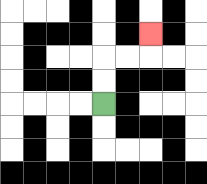{'start': '[4, 4]', 'end': '[6, 1]', 'path_directions': 'U,U,R,R,U', 'path_coordinates': '[[4, 4], [4, 3], [4, 2], [5, 2], [6, 2], [6, 1]]'}